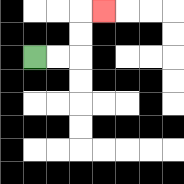{'start': '[1, 2]', 'end': '[4, 0]', 'path_directions': 'R,R,U,U,R', 'path_coordinates': '[[1, 2], [2, 2], [3, 2], [3, 1], [3, 0], [4, 0]]'}